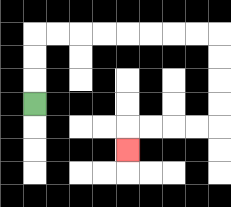{'start': '[1, 4]', 'end': '[5, 6]', 'path_directions': 'U,U,U,R,R,R,R,R,R,R,R,D,D,D,D,L,L,L,L,D', 'path_coordinates': '[[1, 4], [1, 3], [1, 2], [1, 1], [2, 1], [3, 1], [4, 1], [5, 1], [6, 1], [7, 1], [8, 1], [9, 1], [9, 2], [9, 3], [9, 4], [9, 5], [8, 5], [7, 5], [6, 5], [5, 5], [5, 6]]'}